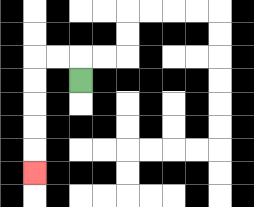{'start': '[3, 3]', 'end': '[1, 7]', 'path_directions': 'U,L,L,D,D,D,D,D', 'path_coordinates': '[[3, 3], [3, 2], [2, 2], [1, 2], [1, 3], [1, 4], [1, 5], [1, 6], [1, 7]]'}